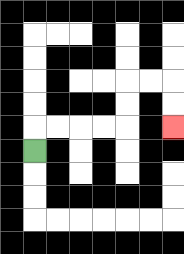{'start': '[1, 6]', 'end': '[7, 5]', 'path_directions': 'U,R,R,R,R,U,U,R,R,D,D', 'path_coordinates': '[[1, 6], [1, 5], [2, 5], [3, 5], [4, 5], [5, 5], [5, 4], [5, 3], [6, 3], [7, 3], [7, 4], [7, 5]]'}